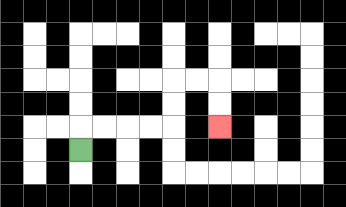{'start': '[3, 6]', 'end': '[9, 5]', 'path_directions': 'U,R,R,R,R,U,U,R,R,D,D', 'path_coordinates': '[[3, 6], [3, 5], [4, 5], [5, 5], [6, 5], [7, 5], [7, 4], [7, 3], [8, 3], [9, 3], [9, 4], [9, 5]]'}